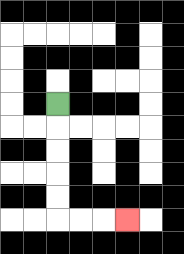{'start': '[2, 4]', 'end': '[5, 9]', 'path_directions': 'D,D,D,D,D,R,R,R', 'path_coordinates': '[[2, 4], [2, 5], [2, 6], [2, 7], [2, 8], [2, 9], [3, 9], [4, 9], [5, 9]]'}